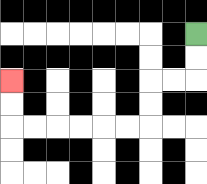{'start': '[8, 1]', 'end': '[0, 3]', 'path_directions': 'D,D,L,L,D,D,L,L,L,L,L,L,U,U', 'path_coordinates': '[[8, 1], [8, 2], [8, 3], [7, 3], [6, 3], [6, 4], [6, 5], [5, 5], [4, 5], [3, 5], [2, 5], [1, 5], [0, 5], [0, 4], [0, 3]]'}